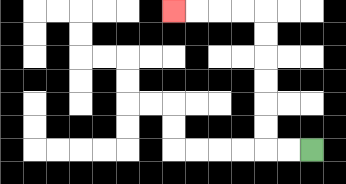{'start': '[13, 6]', 'end': '[7, 0]', 'path_directions': 'L,L,U,U,U,U,U,U,L,L,L,L', 'path_coordinates': '[[13, 6], [12, 6], [11, 6], [11, 5], [11, 4], [11, 3], [11, 2], [11, 1], [11, 0], [10, 0], [9, 0], [8, 0], [7, 0]]'}